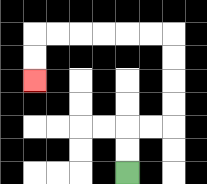{'start': '[5, 7]', 'end': '[1, 3]', 'path_directions': 'U,U,R,R,U,U,U,U,L,L,L,L,L,L,D,D', 'path_coordinates': '[[5, 7], [5, 6], [5, 5], [6, 5], [7, 5], [7, 4], [7, 3], [7, 2], [7, 1], [6, 1], [5, 1], [4, 1], [3, 1], [2, 1], [1, 1], [1, 2], [1, 3]]'}